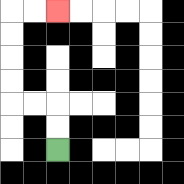{'start': '[2, 6]', 'end': '[2, 0]', 'path_directions': 'U,U,L,L,U,U,U,U,R,R', 'path_coordinates': '[[2, 6], [2, 5], [2, 4], [1, 4], [0, 4], [0, 3], [0, 2], [0, 1], [0, 0], [1, 0], [2, 0]]'}